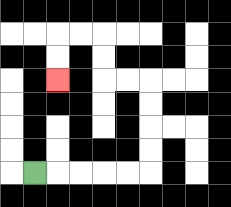{'start': '[1, 7]', 'end': '[2, 3]', 'path_directions': 'R,R,R,R,R,U,U,U,U,L,L,U,U,L,L,D,D', 'path_coordinates': '[[1, 7], [2, 7], [3, 7], [4, 7], [5, 7], [6, 7], [6, 6], [6, 5], [6, 4], [6, 3], [5, 3], [4, 3], [4, 2], [4, 1], [3, 1], [2, 1], [2, 2], [2, 3]]'}